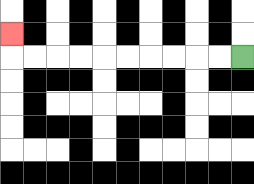{'start': '[10, 2]', 'end': '[0, 1]', 'path_directions': 'L,L,L,L,L,L,L,L,L,L,U', 'path_coordinates': '[[10, 2], [9, 2], [8, 2], [7, 2], [6, 2], [5, 2], [4, 2], [3, 2], [2, 2], [1, 2], [0, 2], [0, 1]]'}